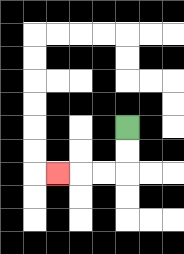{'start': '[5, 5]', 'end': '[2, 7]', 'path_directions': 'D,D,L,L,L', 'path_coordinates': '[[5, 5], [5, 6], [5, 7], [4, 7], [3, 7], [2, 7]]'}